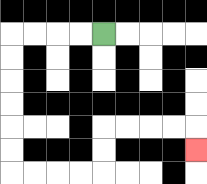{'start': '[4, 1]', 'end': '[8, 6]', 'path_directions': 'L,L,L,L,D,D,D,D,D,D,R,R,R,R,U,U,R,R,R,R,D', 'path_coordinates': '[[4, 1], [3, 1], [2, 1], [1, 1], [0, 1], [0, 2], [0, 3], [0, 4], [0, 5], [0, 6], [0, 7], [1, 7], [2, 7], [3, 7], [4, 7], [4, 6], [4, 5], [5, 5], [6, 5], [7, 5], [8, 5], [8, 6]]'}